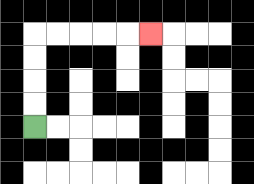{'start': '[1, 5]', 'end': '[6, 1]', 'path_directions': 'U,U,U,U,R,R,R,R,R', 'path_coordinates': '[[1, 5], [1, 4], [1, 3], [1, 2], [1, 1], [2, 1], [3, 1], [4, 1], [5, 1], [6, 1]]'}